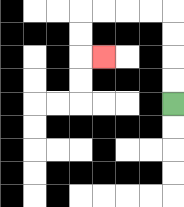{'start': '[7, 4]', 'end': '[4, 2]', 'path_directions': 'U,U,U,U,L,L,L,L,D,D,R', 'path_coordinates': '[[7, 4], [7, 3], [7, 2], [7, 1], [7, 0], [6, 0], [5, 0], [4, 0], [3, 0], [3, 1], [3, 2], [4, 2]]'}